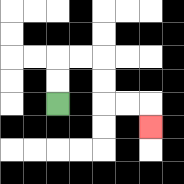{'start': '[2, 4]', 'end': '[6, 5]', 'path_directions': 'U,U,R,R,D,D,R,R,D', 'path_coordinates': '[[2, 4], [2, 3], [2, 2], [3, 2], [4, 2], [4, 3], [4, 4], [5, 4], [6, 4], [6, 5]]'}